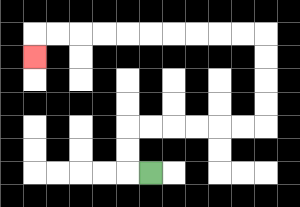{'start': '[6, 7]', 'end': '[1, 2]', 'path_directions': 'L,U,U,R,R,R,R,R,R,U,U,U,U,L,L,L,L,L,L,L,L,L,L,D', 'path_coordinates': '[[6, 7], [5, 7], [5, 6], [5, 5], [6, 5], [7, 5], [8, 5], [9, 5], [10, 5], [11, 5], [11, 4], [11, 3], [11, 2], [11, 1], [10, 1], [9, 1], [8, 1], [7, 1], [6, 1], [5, 1], [4, 1], [3, 1], [2, 1], [1, 1], [1, 2]]'}